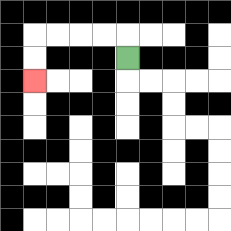{'start': '[5, 2]', 'end': '[1, 3]', 'path_directions': 'U,L,L,L,L,D,D', 'path_coordinates': '[[5, 2], [5, 1], [4, 1], [3, 1], [2, 1], [1, 1], [1, 2], [1, 3]]'}